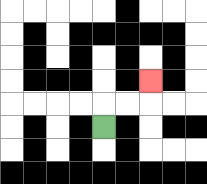{'start': '[4, 5]', 'end': '[6, 3]', 'path_directions': 'U,R,R,U', 'path_coordinates': '[[4, 5], [4, 4], [5, 4], [6, 4], [6, 3]]'}